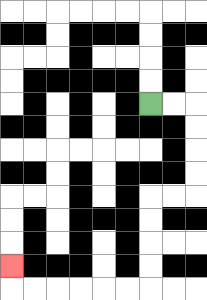{'start': '[6, 4]', 'end': '[0, 11]', 'path_directions': 'R,R,D,D,D,D,L,L,D,D,D,D,L,L,L,L,L,L,U', 'path_coordinates': '[[6, 4], [7, 4], [8, 4], [8, 5], [8, 6], [8, 7], [8, 8], [7, 8], [6, 8], [6, 9], [6, 10], [6, 11], [6, 12], [5, 12], [4, 12], [3, 12], [2, 12], [1, 12], [0, 12], [0, 11]]'}